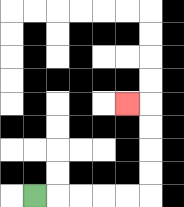{'start': '[1, 8]', 'end': '[5, 4]', 'path_directions': 'R,R,R,R,R,U,U,U,U,L', 'path_coordinates': '[[1, 8], [2, 8], [3, 8], [4, 8], [5, 8], [6, 8], [6, 7], [6, 6], [6, 5], [6, 4], [5, 4]]'}